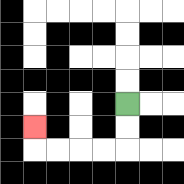{'start': '[5, 4]', 'end': '[1, 5]', 'path_directions': 'D,D,L,L,L,L,U', 'path_coordinates': '[[5, 4], [5, 5], [5, 6], [4, 6], [3, 6], [2, 6], [1, 6], [1, 5]]'}